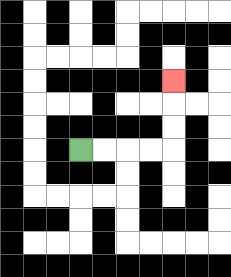{'start': '[3, 6]', 'end': '[7, 3]', 'path_directions': 'R,R,R,R,U,U,U', 'path_coordinates': '[[3, 6], [4, 6], [5, 6], [6, 6], [7, 6], [7, 5], [7, 4], [7, 3]]'}